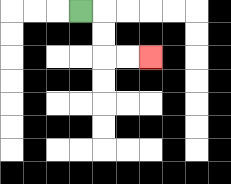{'start': '[3, 0]', 'end': '[6, 2]', 'path_directions': 'R,D,D,R,R', 'path_coordinates': '[[3, 0], [4, 0], [4, 1], [4, 2], [5, 2], [6, 2]]'}